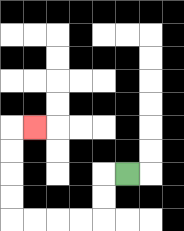{'start': '[5, 7]', 'end': '[1, 5]', 'path_directions': 'L,D,D,L,L,L,L,U,U,U,U,R', 'path_coordinates': '[[5, 7], [4, 7], [4, 8], [4, 9], [3, 9], [2, 9], [1, 9], [0, 9], [0, 8], [0, 7], [0, 6], [0, 5], [1, 5]]'}